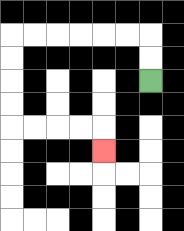{'start': '[6, 3]', 'end': '[4, 6]', 'path_directions': 'U,U,L,L,L,L,L,L,D,D,D,D,R,R,R,R,D', 'path_coordinates': '[[6, 3], [6, 2], [6, 1], [5, 1], [4, 1], [3, 1], [2, 1], [1, 1], [0, 1], [0, 2], [0, 3], [0, 4], [0, 5], [1, 5], [2, 5], [3, 5], [4, 5], [4, 6]]'}